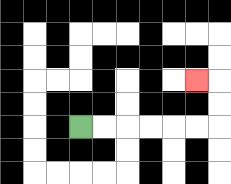{'start': '[3, 5]', 'end': '[8, 3]', 'path_directions': 'R,R,R,R,R,R,U,U,L', 'path_coordinates': '[[3, 5], [4, 5], [5, 5], [6, 5], [7, 5], [8, 5], [9, 5], [9, 4], [9, 3], [8, 3]]'}